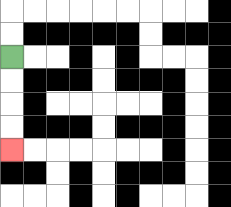{'start': '[0, 2]', 'end': '[0, 6]', 'path_directions': 'D,D,D,D', 'path_coordinates': '[[0, 2], [0, 3], [0, 4], [0, 5], [0, 6]]'}